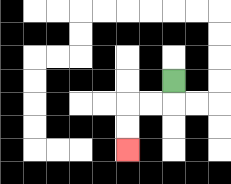{'start': '[7, 3]', 'end': '[5, 6]', 'path_directions': 'D,L,L,D,D', 'path_coordinates': '[[7, 3], [7, 4], [6, 4], [5, 4], [5, 5], [5, 6]]'}